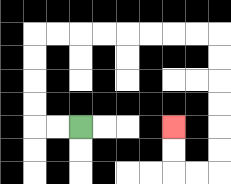{'start': '[3, 5]', 'end': '[7, 5]', 'path_directions': 'L,L,U,U,U,U,R,R,R,R,R,R,R,R,D,D,D,D,D,D,L,L,U,U', 'path_coordinates': '[[3, 5], [2, 5], [1, 5], [1, 4], [1, 3], [1, 2], [1, 1], [2, 1], [3, 1], [4, 1], [5, 1], [6, 1], [7, 1], [8, 1], [9, 1], [9, 2], [9, 3], [9, 4], [9, 5], [9, 6], [9, 7], [8, 7], [7, 7], [7, 6], [7, 5]]'}